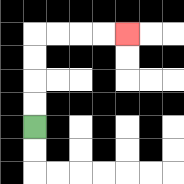{'start': '[1, 5]', 'end': '[5, 1]', 'path_directions': 'U,U,U,U,R,R,R,R', 'path_coordinates': '[[1, 5], [1, 4], [1, 3], [1, 2], [1, 1], [2, 1], [3, 1], [4, 1], [5, 1]]'}